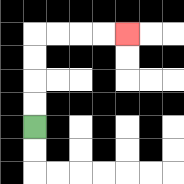{'start': '[1, 5]', 'end': '[5, 1]', 'path_directions': 'U,U,U,U,R,R,R,R', 'path_coordinates': '[[1, 5], [1, 4], [1, 3], [1, 2], [1, 1], [2, 1], [3, 1], [4, 1], [5, 1]]'}